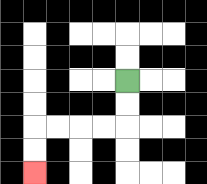{'start': '[5, 3]', 'end': '[1, 7]', 'path_directions': 'D,D,L,L,L,L,D,D', 'path_coordinates': '[[5, 3], [5, 4], [5, 5], [4, 5], [3, 5], [2, 5], [1, 5], [1, 6], [1, 7]]'}